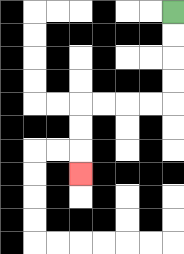{'start': '[7, 0]', 'end': '[3, 7]', 'path_directions': 'D,D,D,D,L,L,L,L,D,D,D', 'path_coordinates': '[[7, 0], [7, 1], [7, 2], [7, 3], [7, 4], [6, 4], [5, 4], [4, 4], [3, 4], [3, 5], [3, 6], [3, 7]]'}